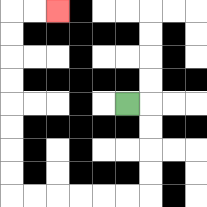{'start': '[5, 4]', 'end': '[2, 0]', 'path_directions': 'R,D,D,D,D,L,L,L,L,L,L,U,U,U,U,U,U,U,U,R,R', 'path_coordinates': '[[5, 4], [6, 4], [6, 5], [6, 6], [6, 7], [6, 8], [5, 8], [4, 8], [3, 8], [2, 8], [1, 8], [0, 8], [0, 7], [0, 6], [0, 5], [0, 4], [0, 3], [0, 2], [0, 1], [0, 0], [1, 0], [2, 0]]'}